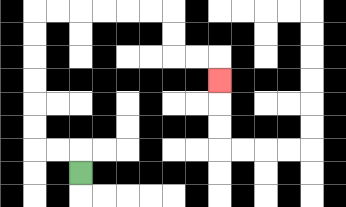{'start': '[3, 7]', 'end': '[9, 3]', 'path_directions': 'U,L,L,U,U,U,U,U,U,R,R,R,R,R,R,D,D,R,R,D', 'path_coordinates': '[[3, 7], [3, 6], [2, 6], [1, 6], [1, 5], [1, 4], [1, 3], [1, 2], [1, 1], [1, 0], [2, 0], [3, 0], [4, 0], [5, 0], [6, 0], [7, 0], [7, 1], [7, 2], [8, 2], [9, 2], [9, 3]]'}